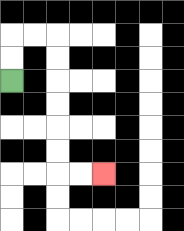{'start': '[0, 3]', 'end': '[4, 7]', 'path_directions': 'U,U,R,R,D,D,D,D,D,D,R,R', 'path_coordinates': '[[0, 3], [0, 2], [0, 1], [1, 1], [2, 1], [2, 2], [2, 3], [2, 4], [2, 5], [2, 6], [2, 7], [3, 7], [4, 7]]'}